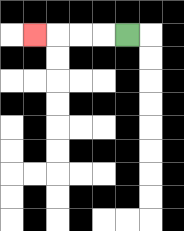{'start': '[5, 1]', 'end': '[1, 1]', 'path_directions': 'L,L,L,L', 'path_coordinates': '[[5, 1], [4, 1], [3, 1], [2, 1], [1, 1]]'}